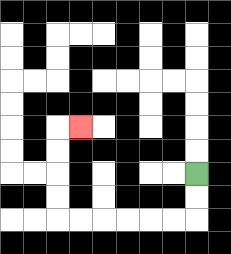{'start': '[8, 7]', 'end': '[3, 5]', 'path_directions': 'D,D,L,L,L,L,L,L,U,U,U,U,R', 'path_coordinates': '[[8, 7], [8, 8], [8, 9], [7, 9], [6, 9], [5, 9], [4, 9], [3, 9], [2, 9], [2, 8], [2, 7], [2, 6], [2, 5], [3, 5]]'}